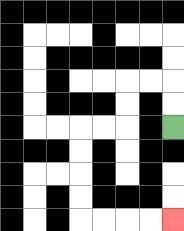{'start': '[7, 5]', 'end': '[7, 9]', 'path_directions': 'U,U,L,L,D,D,L,L,D,D,D,D,R,R,R,R', 'path_coordinates': '[[7, 5], [7, 4], [7, 3], [6, 3], [5, 3], [5, 4], [5, 5], [4, 5], [3, 5], [3, 6], [3, 7], [3, 8], [3, 9], [4, 9], [5, 9], [6, 9], [7, 9]]'}